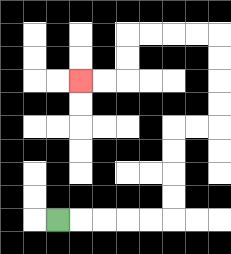{'start': '[2, 9]', 'end': '[3, 3]', 'path_directions': 'R,R,R,R,R,U,U,U,U,R,R,U,U,U,U,L,L,L,L,D,D,L,L', 'path_coordinates': '[[2, 9], [3, 9], [4, 9], [5, 9], [6, 9], [7, 9], [7, 8], [7, 7], [7, 6], [7, 5], [8, 5], [9, 5], [9, 4], [9, 3], [9, 2], [9, 1], [8, 1], [7, 1], [6, 1], [5, 1], [5, 2], [5, 3], [4, 3], [3, 3]]'}